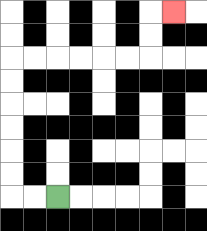{'start': '[2, 8]', 'end': '[7, 0]', 'path_directions': 'L,L,U,U,U,U,U,U,R,R,R,R,R,R,U,U,R', 'path_coordinates': '[[2, 8], [1, 8], [0, 8], [0, 7], [0, 6], [0, 5], [0, 4], [0, 3], [0, 2], [1, 2], [2, 2], [3, 2], [4, 2], [5, 2], [6, 2], [6, 1], [6, 0], [7, 0]]'}